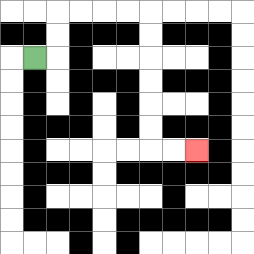{'start': '[1, 2]', 'end': '[8, 6]', 'path_directions': 'R,U,U,R,R,R,R,D,D,D,D,D,D,R,R', 'path_coordinates': '[[1, 2], [2, 2], [2, 1], [2, 0], [3, 0], [4, 0], [5, 0], [6, 0], [6, 1], [6, 2], [6, 3], [6, 4], [6, 5], [6, 6], [7, 6], [8, 6]]'}